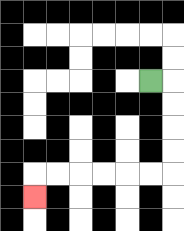{'start': '[6, 3]', 'end': '[1, 8]', 'path_directions': 'R,D,D,D,D,L,L,L,L,L,L,D', 'path_coordinates': '[[6, 3], [7, 3], [7, 4], [7, 5], [7, 6], [7, 7], [6, 7], [5, 7], [4, 7], [3, 7], [2, 7], [1, 7], [1, 8]]'}